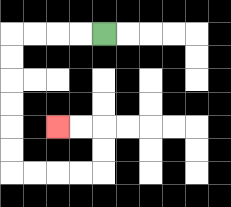{'start': '[4, 1]', 'end': '[2, 5]', 'path_directions': 'L,L,L,L,D,D,D,D,D,D,R,R,R,R,U,U,L,L', 'path_coordinates': '[[4, 1], [3, 1], [2, 1], [1, 1], [0, 1], [0, 2], [0, 3], [0, 4], [0, 5], [0, 6], [0, 7], [1, 7], [2, 7], [3, 7], [4, 7], [4, 6], [4, 5], [3, 5], [2, 5]]'}